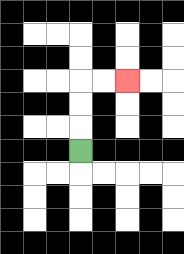{'start': '[3, 6]', 'end': '[5, 3]', 'path_directions': 'U,U,U,R,R', 'path_coordinates': '[[3, 6], [3, 5], [3, 4], [3, 3], [4, 3], [5, 3]]'}